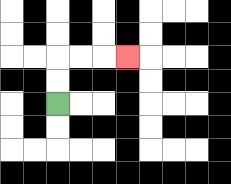{'start': '[2, 4]', 'end': '[5, 2]', 'path_directions': 'U,U,R,R,R', 'path_coordinates': '[[2, 4], [2, 3], [2, 2], [3, 2], [4, 2], [5, 2]]'}